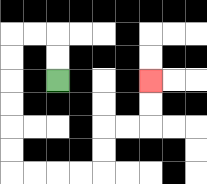{'start': '[2, 3]', 'end': '[6, 3]', 'path_directions': 'U,U,L,L,D,D,D,D,D,D,R,R,R,R,U,U,R,R,U,U', 'path_coordinates': '[[2, 3], [2, 2], [2, 1], [1, 1], [0, 1], [0, 2], [0, 3], [0, 4], [0, 5], [0, 6], [0, 7], [1, 7], [2, 7], [3, 7], [4, 7], [4, 6], [4, 5], [5, 5], [6, 5], [6, 4], [6, 3]]'}